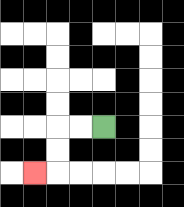{'start': '[4, 5]', 'end': '[1, 7]', 'path_directions': 'L,L,D,D,L', 'path_coordinates': '[[4, 5], [3, 5], [2, 5], [2, 6], [2, 7], [1, 7]]'}